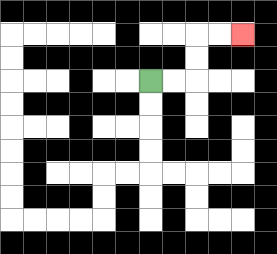{'start': '[6, 3]', 'end': '[10, 1]', 'path_directions': 'R,R,U,U,R,R', 'path_coordinates': '[[6, 3], [7, 3], [8, 3], [8, 2], [8, 1], [9, 1], [10, 1]]'}